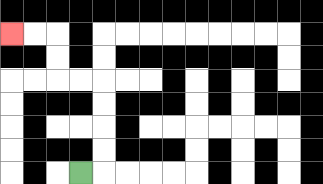{'start': '[3, 7]', 'end': '[0, 1]', 'path_directions': 'R,U,U,U,U,L,L,U,U,L,L', 'path_coordinates': '[[3, 7], [4, 7], [4, 6], [4, 5], [4, 4], [4, 3], [3, 3], [2, 3], [2, 2], [2, 1], [1, 1], [0, 1]]'}